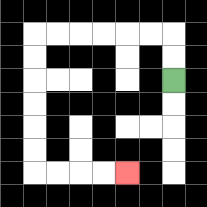{'start': '[7, 3]', 'end': '[5, 7]', 'path_directions': 'U,U,L,L,L,L,L,L,D,D,D,D,D,D,R,R,R,R', 'path_coordinates': '[[7, 3], [7, 2], [7, 1], [6, 1], [5, 1], [4, 1], [3, 1], [2, 1], [1, 1], [1, 2], [1, 3], [1, 4], [1, 5], [1, 6], [1, 7], [2, 7], [3, 7], [4, 7], [5, 7]]'}